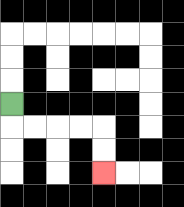{'start': '[0, 4]', 'end': '[4, 7]', 'path_directions': 'D,R,R,R,R,D,D', 'path_coordinates': '[[0, 4], [0, 5], [1, 5], [2, 5], [3, 5], [4, 5], [4, 6], [4, 7]]'}